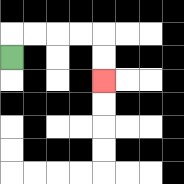{'start': '[0, 2]', 'end': '[4, 3]', 'path_directions': 'U,R,R,R,R,D,D', 'path_coordinates': '[[0, 2], [0, 1], [1, 1], [2, 1], [3, 1], [4, 1], [4, 2], [4, 3]]'}